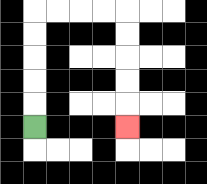{'start': '[1, 5]', 'end': '[5, 5]', 'path_directions': 'U,U,U,U,U,R,R,R,R,D,D,D,D,D', 'path_coordinates': '[[1, 5], [1, 4], [1, 3], [1, 2], [1, 1], [1, 0], [2, 0], [3, 0], [4, 0], [5, 0], [5, 1], [5, 2], [5, 3], [5, 4], [5, 5]]'}